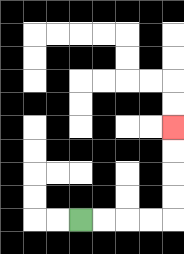{'start': '[3, 9]', 'end': '[7, 5]', 'path_directions': 'R,R,R,R,U,U,U,U', 'path_coordinates': '[[3, 9], [4, 9], [5, 9], [6, 9], [7, 9], [7, 8], [7, 7], [7, 6], [7, 5]]'}